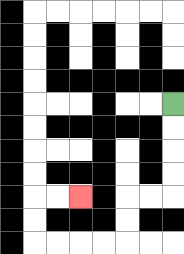{'start': '[7, 4]', 'end': '[3, 8]', 'path_directions': 'D,D,D,D,L,L,D,D,L,L,L,L,U,U,R,R', 'path_coordinates': '[[7, 4], [7, 5], [7, 6], [7, 7], [7, 8], [6, 8], [5, 8], [5, 9], [5, 10], [4, 10], [3, 10], [2, 10], [1, 10], [1, 9], [1, 8], [2, 8], [3, 8]]'}